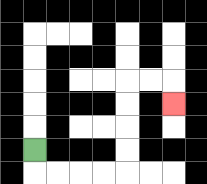{'start': '[1, 6]', 'end': '[7, 4]', 'path_directions': 'D,R,R,R,R,U,U,U,U,R,R,D', 'path_coordinates': '[[1, 6], [1, 7], [2, 7], [3, 7], [4, 7], [5, 7], [5, 6], [5, 5], [5, 4], [5, 3], [6, 3], [7, 3], [7, 4]]'}